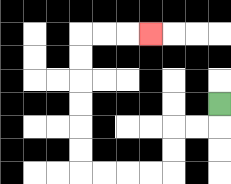{'start': '[9, 4]', 'end': '[6, 1]', 'path_directions': 'D,L,L,D,D,L,L,L,L,U,U,U,U,U,U,R,R,R', 'path_coordinates': '[[9, 4], [9, 5], [8, 5], [7, 5], [7, 6], [7, 7], [6, 7], [5, 7], [4, 7], [3, 7], [3, 6], [3, 5], [3, 4], [3, 3], [3, 2], [3, 1], [4, 1], [5, 1], [6, 1]]'}